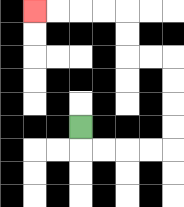{'start': '[3, 5]', 'end': '[1, 0]', 'path_directions': 'D,R,R,R,R,U,U,U,U,L,L,U,U,L,L,L,L', 'path_coordinates': '[[3, 5], [3, 6], [4, 6], [5, 6], [6, 6], [7, 6], [7, 5], [7, 4], [7, 3], [7, 2], [6, 2], [5, 2], [5, 1], [5, 0], [4, 0], [3, 0], [2, 0], [1, 0]]'}